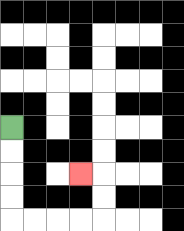{'start': '[0, 5]', 'end': '[3, 7]', 'path_directions': 'D,D,D,D,R,R,R,R,U,U,L', 'path_coordinates': '[[0, 5], [0, 6], [0, 7], [0, 8], [0, 9], [1, 9], [2, 9], [3, 9], [4, 9], [4, 8], [4, 7], [3, 7]]'}